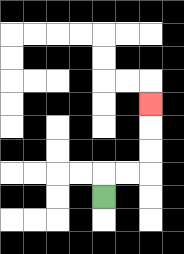{'start': '[4, 8]', 'end': '[6, 4]', 'path_directions': 'U,R,R,U,U,U', 'path_coordinates': '[[4, 8], [4, 7], [5, 7], [6, 7], [6, 6], [6, 5], [6, 4]]'}